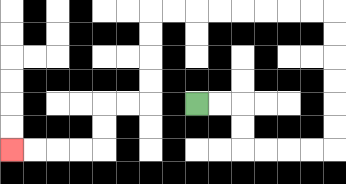{'start': '[8, 4]', 'end': '[0, 6]', 'path_directions': 'R,R,D,D,R,R,R,R,U,U,U,U,U,U,L,L,L,L,L,L,L,L,D,D,D,D,L,L,D,D,L,L,L,L', 'path_coordinates': '[[8, 4], [9, 4], [10, 4], [10, 5], [10, 6], [11, 6], [12, 6], [13, 6], [14, 6], [14, 5], [14, 4], [14, 3], [14, 2], [14, 1], [14, 0], [13, 0], [12, 0], [11, 0], [10, 0], [9, 0], [8, 0], [7, 0], [6, 0], [6, 1], [6, 2], [6, 3], [6, 4], [5, 4], [4, 4], [4, 5], [4, 6], [3, 6], [2, 6], [1, 6], [0, 6]]'}